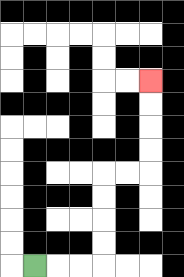{'start': '[1, 11]', 'end': '[6, 3]', 'path_directions': 'R,R,R,U,U,U,U,R,R,U,U,U,U', 'path_coordinates': '[[1, 11], [2, 11], [3, 11], [4, 11], [4, 10], [4, 9], [4, 8], [4, 7], [5, 7], [6, 7], [6, 6], [6, 5], [6, 4], [6, 3]]'}